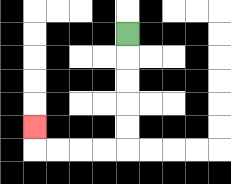{'start': '[5, 1]', 'end': '[1, 5]', 'path_directions': 'D,D,D,D,D,L,L,L,L,U', 'path_coordinates': '[[5, 1], [5, 2], [5, 3], [5, 4], [5, 5], [5, 6], [4, 6], [3, 6], [2, 6], [1, 6], [1, 5]]'}